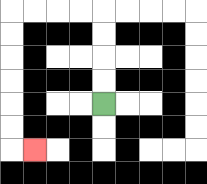{'start': '[4, 4]', 'end': '[1, 6]', 'path_directions': 'U,U,U,U,L,L,L,L,D,D,D,D,D,D,R', 'path_coordinates': '[[4, 4], [4, 3], [4, 2], [4, 1], [4, 0], [3, 0], [2, 0], [1, 0], [0, 0], [0, 1], [0, 2], [0, 3], [0, 4], [0, 5], [0, 6], [1, 6]]'}